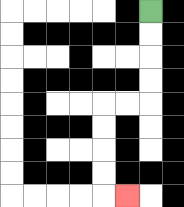{'start': '[6, 0]', 'end': '[5, 8]', 'path_directions': 'D,D,D,D,L,L,D,D,D,D,R', 'path_coordinates': '[[6, 0], [6, 1], [6, 2], [6, 3], [6, 4], [5, 4], [4, 4], [4, 5], [4, 6], [4, 7], [4, 8], [5, 8]]'}